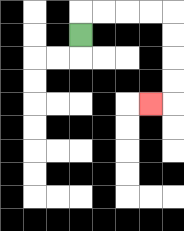{'start': '[3, 1]', 'end': '[6, 4]', 'path_directions': 'U,R,R,R,R,D,D,D,D,L', 'path_coordinates': '[[3, 1], [3, 0], [4, 0], [5, 0], [6, 0], [7, 0], [7, 1], [7, 2], [7, 3], [7, 4], [6, 4]]'}